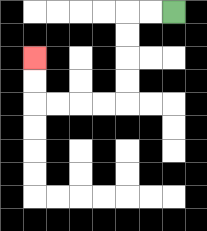{'start': '[7, 0]', 'end': '[1, 2]', 'path_directions': 'L,L,D,D,D,D,L,L,L,L,U,U', 'path_coordinates': '[[7, 0], [6, 0], [5, 0], [5, 1], [5, 2], [5, 3], [5, 4], [4, 4], [3, 4], [2, 4], [1, 4], [1, 3], [1, 2]]'}